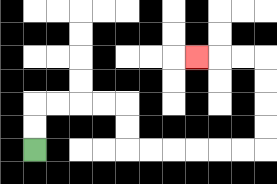{'start': '[1, 6]', 'end': '[8, 2]', 'path_directions': 'U,U,R,R,R,R,D,D,R,R,R,R,R,R,U,U,U,U,L,L,L', 'path_coordinates': '[[1, 6], [1, 5], [1, 4], [2, 4], [3, 4], [4, 4], [5, 4], [5, 5], [5, 6], [6, 6], [7, 6], [8, 6], [9, 6], [10, 6], [11, 6], [11, 5], [11, 4], [11, 3], [11, 2], [10, 2], [9, 2], [8, 2]]'}